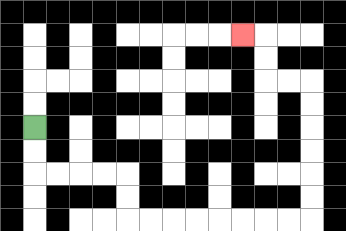{'start': '[1, 5]', 'end': '[10, 1]', 'path_directions': 'D,D,R,R,R,R,D,D,R,R,R,R,R,R,R,R,U,U,U,U,U,U,L,L,U,U,L', 'path_coordinates': '[[1, 5], [1, 6], [1, 7], [2, 7], [3, 7], [4, 7], [5, 7], [5, 8], [5, 9], [6, 9], [7, 9], [8, 9], [9, 9], [10, 9], [11, 9], [12, 9], [13, 9], [13, 8], [13, 7], [13, 6], [13, 5], [13, 4], [13, 3], [12, 3], [11, 3], [11, 2], [11, 1], [10, 1]]'}